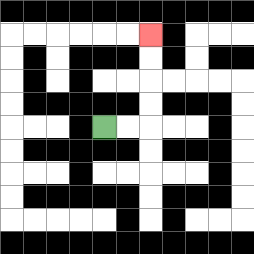{'start': '[4, 5]', 'end': '[6, 1]', 'path_directions': 'R,R,U,U,U,U', 'path_coordinates': '[[4, 5], [5, 5], [6, 5], [6, 4], [6, 3], [6, 2], [6, 1]]'}